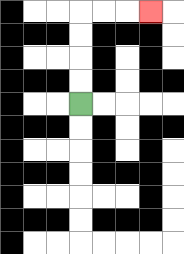{'start': '[3, 4]', 'end': '[6, 0]', 'path_directions': 'U,U,U,U,R,R,R', 'path_coordinates': '[[3, 4], [3, 3], [3, 2], [3, 1], [3, 0], [4, 0], [5, 0], [6, 0]]'}